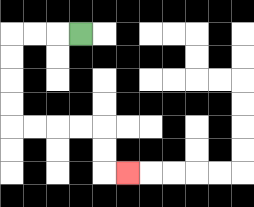{'start': '[3, 1]', 'end': '[5, 7]', 'path_directions': 'L,L,L,D,D,D,D,R,R,R,R,D,D,R', 'path_coordinates': '[[3, 1], [2, 1], [1, 1], [0, 1], [0, 2], [0, 3], [0, 4], [0, 5], [1, 5], [2, 5], [3, 5], [4, 5], [4, 6], [4, 7], [5, 7]]'}